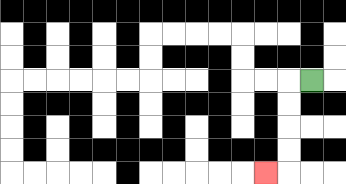{'start': '[13, 3]', 'end': '[11, 7]', 'path_directions': 'L,D,D,D,D,L', 'path_coordinates': '[[13, 3], [12, 3], [12, 4], [12, 5], [12, 6], [12, 7], [11, 7]]'}